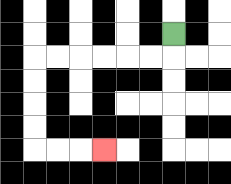{'start': '[7, 1]', 'end': '[4, 6]', 'path_directions': 'D,L,L,L,L,L,L,D,D,D,D,R,R,R', 'path_coordinates': '[[7, 1], [7, 2], [6, 2], [5, 2], [4, 2], [3, 2], [2, 2], [1, 2], [1, 3], [1, 4], [1, 5], [1, 6], [2, 6], [3, 6], [4, 6]]'}